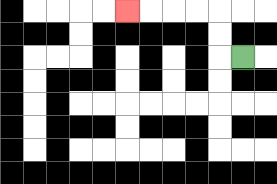{'start': '[10, 2]', 'end': '[5, 0]', 'path_directions': 'L,U,U,L,L,L,L', 'path_coordinates': '[[10, 2], [9, 2], [9, 1], [9, 0], [8, 0], [7, 0], [6, 0], [5, 0]]'}